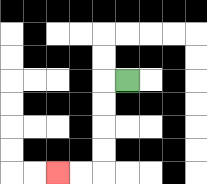{'start': '[5, 3]', 'end': '[2, 7]', 'path_directions': 'L,D,D,D,D,L,L', 'path_coordinates': '[[5, 3], [4, 3], [4, 4], [4, 5], [4, 6], [4, 7], [3, 7], [2, 7]]'}